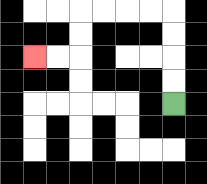{'start': '[7, 4]', 'end': '[1, 2]', 'path_directions': 'U,U,U,U,L,L,L,L,D,D,L,L', 'path_coordinates': '[[7, 4], [7, 3], [7, 2], [7, 1], [7, 0], [6, 0], [5, 0], [4, 0], [3, 0], [3, 1], [3, 2], [2, 2], [1, 2]]'}